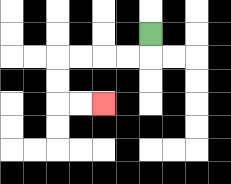{'start': '[6, 1]', 'end': '[4, 4]', 'path_directions': 'D,L,L,L,L,D,D,R,R', 'path_coordinates': '[[6, 1], [6, 2], [5, 2], [4, 2], [3, 2], [2, 2], [2, 3], [2, 4], [3, 4], [4, 4]]'}